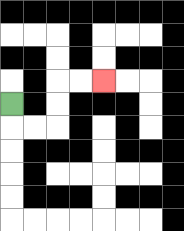{'start': '[0, 4]', 'end': '[4, 3]', 'path_directions': 'D,R,R,U,U,R,R', 'path_coordinates': '[[0, 4], [0, 5], [1, 5], [2, 5], [2, 4], [2, 3], [3, 3], [4, 3]]'}